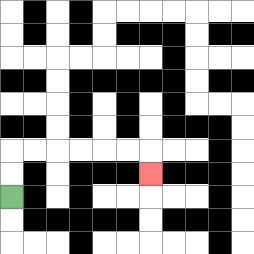{'start': '[0, 8]', 'end': '[6, 7]', 'path_directions': 'U,U,R,R,R,R,R,R,D', 'path_coordinates': '[[0, 8], [0, 7], [0, 6], [1, 6], [2, 6], [3, 6], [4, 6], [5, 6], [6, 6], [6, 7]]'}